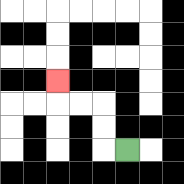{'start': '[5, 6]', 'end': '[2, 3]', 'path_directions': 'L,U,U,L,L,U', 'path_coordinates': '[[5, 6], [4, 6], [4, 5], [4, 4], [3, 4], [2, 4], [2, 3]]'}